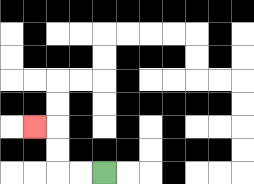{'start': '[4, 7]', 'end': '[1, 5]', 'path_directions': 'L,L,U,U,L', 'path_coordinates': '[[4, 7], [3, 7], [2, 7], [2, 6], [2, 5], [1, 5]]'}